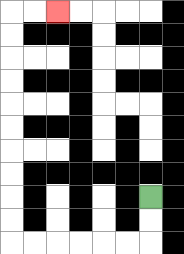{'start': '[6, 8]', 'end': '[2, 0]', 'path_directions': 'D,D,L,L,L,L,L,L,U,U,U,U,U,U,U,U,U,U,R,R', 'path_coordinates': '[[6, 8], [6, 9], [6, 10], [5, 10], [4, 10], [3, 10], [2, 10], [1, 10], [0, 10], [0, 9], [0, 8], [0, 7], [0, 6], [0, 5], [0, 4], [0, 3], [0, 2], [0, 1], [0, 0], [1, 0], [2, 0]]'}